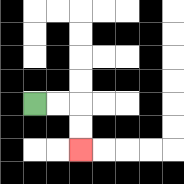{'start': '[1, 4]', 'end': '[3, 6]', 'path_directions': 'R,R,D,D', 'path_coordinates': '[[1, 4], [2, 4], [3, 4], [3, 5], [3, 6]]'}